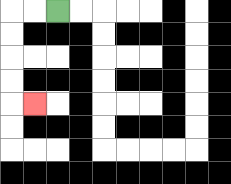{'start': '[2, 0]', 'end': '[1, 4]', 'path_directions': 'L,L,D,D,D,D,R', 'path_coordinates': '[[2, 0], [1, 0], [0, 0], [0, 1], [0, 2], [0, 3], [0, 4], [1, 4]]'}